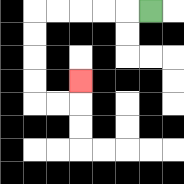{'start': '[6, 0]', 'end': '[3, 3]', 'path_directions': 'L,L,L,L,L,D,D,D,D,R,R,U', 'path_coordinates': '[[6, 0], [5, 0], [4, 0], [3, 0], [2, 0], [1, 0], [1, 1], [1, 2], [1, 3], [1, 4], [2, 4], [3, 4], [3, 3]]'}